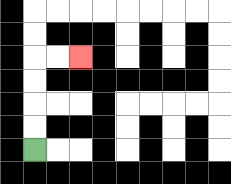{'start': '[1, 6]', 'end': '[3, 2]', 'path_directions': 'U,U,U,U,R,R', 'path_coordinates': '[[1, 6], [1, 5], [1, 4], [1, 3], [1, 2], [2, 2], [3, 2]]'}